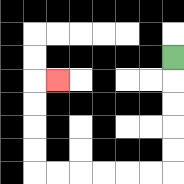{'start': '[7, 2]', 'end': '[2, 3]', 'path_directions': 'D,D,D,D,D,L,L,L,L,L,L,U,U,U,U,R', 'path_coordinates': '[[7, 2], [7, 3], [7, 4], [7, 5], [7, 6], [7, 7], [6, 7], [5, 7], [4, 7], [3, 7], [2, 7], [1, 7], [1, 6], [1, 5], [1, 4], [1, 3], [2, 3]]'}